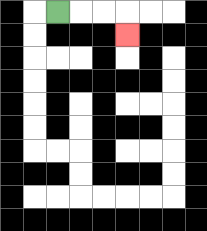{'start': '[2, 0]', 'end': '[5, 1]', 'path_directions': 'R,R,R,D', 'path_coordinates': '[[2, 0], [3, 0], [4, 0], [5, 0], [5, 1]]'}